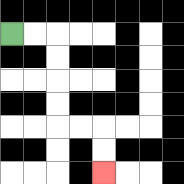{'start': '[0, 1]', 'end': '[4, 7]', 'path_directions': 'R,R,D,D,D,D,R,R,D,D', 'path_coordinates': '[[0, 1], [1, 1], [2, 1], [2, 2], [2, 3], [2, 4], [2, 5], [3, 5], [4, 5], [4, 6], [4, 7]]'}